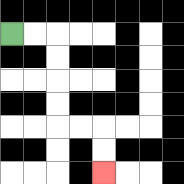{'start': '[0, 1]', 'end': '[4, 7]', 'path_directions': 'R,R,D,D,D,D,R,R,D,D', 'path_coordinates': '[[0, 1], [1, 1], [2, 1], [2, 2], [2, 3], [2, 4], [2, 5], [3, 5], [4, 5], [4, 6], [4, 7]]'}